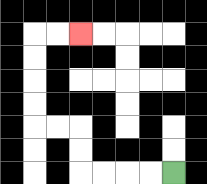{'start': '[7, 7]', 'end': '[3, 1]', 'path_directions': 'L,L,L,L,U,U,L,L,U,U,U,U,R,R', 'path_coordinates': '[[7, 7], [6, 7], [5, 7], [4, 7], [3, 7], [3, 6], [3, 5], [2, 5], [1, 5], [1, 4], [1, 3], [1, 2], [1, 1], [2, 1], [3, 1]]'}